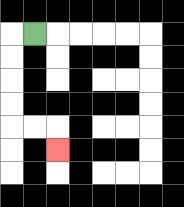{'start': '[1, 1]', 'end': '[2, 6]', 'path_directions': 'L,D,D,D,D,R,R,D', 'path_coordinates': '[[1, 1], [0, 1], [0, 2], [0, 3], [0, 4], [0, 5], [1, 5], [2, 5], [2, 6]]'}